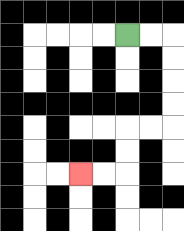{'start': '[5, 1]', 'end': '[3, 7]', 'path_directions': 'R,R,D,D,D,D,L,L,D,D,L,L', 'path_coordinates': '[[5, 1], [6, 1], [7, 1], [7, 2], [7, 3], [7, 4], [7, 5], [6, 5], [5, 5], [5, 6], [5, 7], [4, 7], [3, 7]]'}